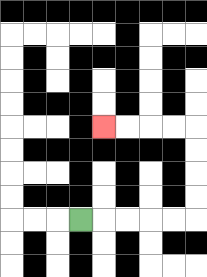{'start': '[3, 9]', 'end': '[4, 5]', 'path_directions': 'R,R,R,R,R,U,U,U,U,L,L,L,L', 'path_coordinates': '[[3, 9], [4, 9], [5, 9], [6, 9], [7, 9], [8, 9], [8, 8], [8, 7], [8, 6], [8, 5], [7, 5], [6, 5], [5, 5], [4, 5]]'}